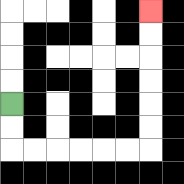{'start': '[0, 4]', 'end': '[6, 0]', 'path_directions': 'D,D,R,R,R,R,R,R,U,U,U,U,U,U', 'path_coordinates': '[[0, 4], [0, 5], [0, 6], [1, 6], [2, 6], [3, 6], [4, 6], [5, 6], [6, 6], [6, 5], [6, 4], [6, 3], [6, 2], [6, 1], [6, 0]]'}